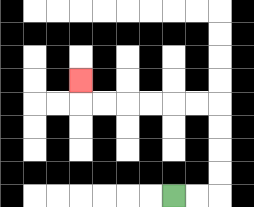{'start': '[7, 8]', 'end': '[3, 3]', 'path_directions': 'R,R,U,U,U,U,L,L,L,L,L,L,U', 'path_coordinates': '[[7, 8], [8, 8], [9, 8], [9, 7], [9, 6], [9, 5], [9, 4], [8, 4], [7, 4], [6, 4], [5, 4], [4, 4], [3, 4], [3, 3]]'}